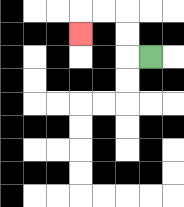{'start': '[6, 2]', 'end': '[3, 1]', 'path_directions': 'L,U,U,L,L,D', 'path_coordinates': '[[6, 2], [5, 2], [5, 1], [5, 0], [4, 0], [3, 0], [3, 1]]'}